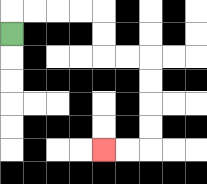{'start': '[0, 1]', 'end': '[4, 6]', 'path_directions': 'U,R,R,R,R,D,D,R,R,D,D,D,D,L,L', 'path_coordinates': '[[0, 1], [0, 0], [1, 0], [2, 0], [3, 0], [4, 0], [4, 1], [4, 2], [5, 2], [6, 2], [6, 3], [6, 4], [6, 5], [6, 6], [5, 6], [4, 6]]'}